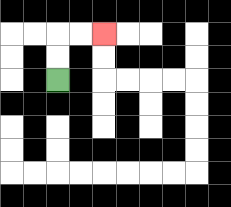{'start': '[2, 3]', 'end': '[4, 1]', 'path_directions': 'U,U,R,R', 'path_coordinates': '[[2, 3], [2, 2], [2, 1], [3, 1], [4, 1]]'}